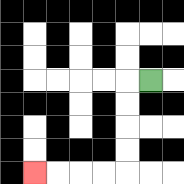{'start': '[6, 3]', 'end': '[1, 7]', 'path_directions': 'L,D,D,D,D,L,L,L,L', 'path_coordinates': '[[6, 3], [5, 3], [5, 4], [5, 5], [5, 6], [5, 7], [4, 7], [3, 7], [2, 7], [1, 7]]'}